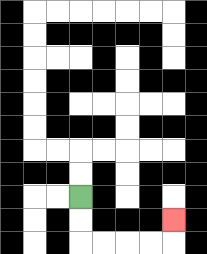{'start': '[3, 8]', 'end': '[7, 9]', 'path_directions': 'D,D,R,R,R,R,U', 'path_coordinates': '[[3, 8], [3, 9], [3, 10], [4, 10], [5, 10], [6, 10], [7, 10], [7, 9]]'}